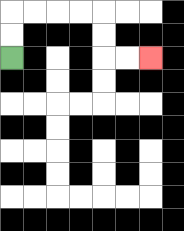{'start': '[0, 2]', 'end': '[6, 2]', 'path_directions': 'U,U,R,R,R,R,D,D,R,R', 'path_coordinates': '[[0, 2], [0, 1], [0, 0], [1, 0], [2, 0], [3, 0], [4, 0], [4, 1], [4, 2], [5, 2], [6, 2]]'}